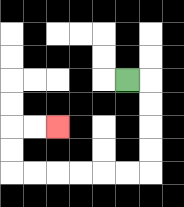{'start': '[5, 3]', 'end': '[2, 5]', 'path_directions': 'R,D,D,D,D,L,L,L,L,L,L,U,U,R,R', 'path_coordinates': '[[5, 3], [6, 3], [6, 4], [6, 5], [6, 6], [6, 7], [5, 7], [4, 7], [3, 7], [2, 7], [1, 7], [0, 7], [0, 6], [0, 5], [1, 5], [2, 5]]'}